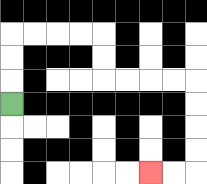{'start': '[0, 4]', 'end': '[6, 7]', 'path_directions': 'U,U,U,R,R,R,R,D,D,R,R,R,R,D,D,D,D,L,L', 'path_coordinates': '[[0, 4], [0, 3], [0, 2], [0, 1], [1, 1], [2, 1], [3, 1], [4, 1], [4, 2], [4, 3], [5, 3], [6, 3], [7, 3], [8, 3], [8, 4], [8, 5], [8, 6], [8, 7], [7, 7], [6, 7]]'}